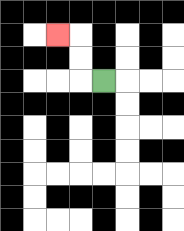{'start': '[4, 3]', 'end': '[2, 1]', 'path_directions': 'L,U,U,L', 'path_coordinates': '[[4, 3], [3, 3], [3, 2], [3, 1], [2, 1]]'}